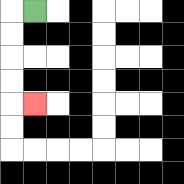{'start': '[1, 0]', 'end': '[1, 4]', 'path_directions': 'L,D,D,D,D,R', 'path_coordinates': '[[1, 0], [0, 0], [0, 1], [0, 2], [0, 3], [0, 4], [1, 4]]'}